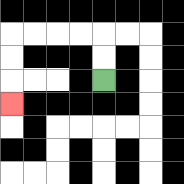{'start': '[4, 3]', 'end': '[0, 4]', 'path_directions': 'U,U,L,L,L,L,D,D,D', 'path_coordinates': '[[4, 3], [4, 2], [4, 1], [3, 1], [2, 1], [1, 1], [0, 1], [0, 2], [0, 3], [0, 4]]'}